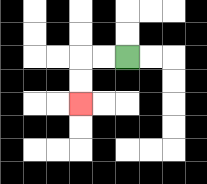{'start': '[5, 2]', 'end': '[3, 4]', 'path_directions': 'L,L,D,D', 'path_coordinates': '[[5, 2], [4, 2], [3, 2], [3, 3], [3, 4]]'}